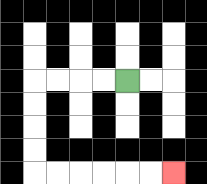{'start': '[5, 3]', 'end': '[7, 7]', 'path_directions': 'L,L,L,L,D,D,D,D,R,R,R,R,R,R', 'path_coordinates': '[[5, 3], [4, 3], [3, 3], [2, 3], [1, 3], [1, 4], [1, 5], [1, 6], [1, 7], [2, 7], [3, 7], [4, 7], [5, 7], [6, 7], [7, 7]]'}